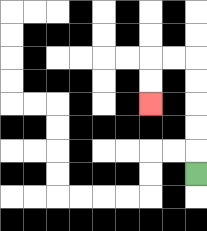{'start': '[8, 7]', 'end': '[6, 4]', 'path_directions': 'U,U,U,U,U,L,L,D,D', 'path_coordinates': '[[8, 7], [8, 6], [8, 5], [8, 4], [8, 3], [8, 2], [7, 2], [6, 2], [6, 3], [6, 4]]'}